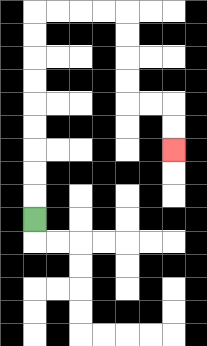{'start': '[1, 9]', 'end': '[7, 6]', 'path_directions': 'U,U,U,U,U,U,U,U,U,R,R,R,R,D,D,D,D,R,R,D,D', 'path_coordinates': '[[1, 9], [1, 8], [1, 7], [1, 6], [1, 5], [1, 4], [1, 3], [1, 2], [1, 1], [1, 0], [2, 0], [3, 0], [4, 0], [5, 0], [5, 1], [5, 2], [5, 3], [5, 4], [6, 4], [7, 4], [7, 5], [7, 6]]'}